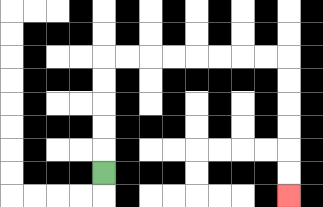{'start': '[4, 7]', 'end': '[12, 8]', 'path_directions': 'U,U,U,U,U,R,R,R,R,R,R,R,R,D,D,D,D,D,D', 'path_coordinates': '[[4, 7], [4, 6], [4, 5], [4, 4], [4, 3], [4, 2], [5, 2], [6, 2], [7, 2], [8, 2], [9, 2], [10, 2], [11, 2], [12, 2], [12, 3], [12, 4], [12, 5], [12, 6], [12, 7], [12, 8]]'}